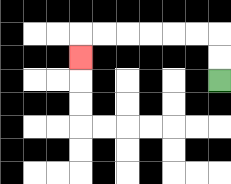{'start': '[9, 3]', 'end': '[3, 2]', 'path_directions': 'U,U,L,L,L,L,L,L,D', 'path_coordinates': '[[9, 3], [9, 2], [9, 1], [8, 1], [7, 1], [6, 1], [5, 1], [4, 1], [3, 1], [3, 2]]'}